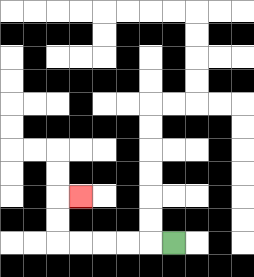{'start': '[7, 10]', 'end': '[3, 8]', 'path_directions': 'L,L,L,L,L,U,U,R', 'path_coordinates': '[[7, 10], [6, 10], [5, 10], [4, 10], [3, 10], [2, 10], [2, 9], [2, 8], [3, 8]]'}